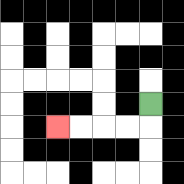{'start': '[6, 4]', 'end': '[2, 5]', 'path_directions': 'D,L,L,L,L', 'path_coordinates': '[[6, 4], [6, 5], [5, 5], [4, 5], [3, 5], [2, 5]]'}